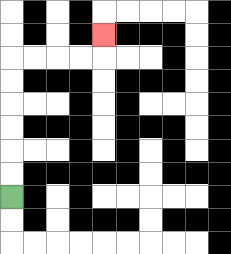{'start': '[0, 8]', 'end': '[4, 1]', 'path_directions': 'U,U,U,U,U,U,R,R,R,R,U', 'path_coordinates': '[[0, 8], [0, 7], [0, 6], [0, 5], [0, 4], [0, 3], [0, 2], [1, 2], [2, 2], [3, 2], [4, 2], [4, 1]]'}